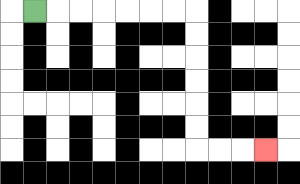{'start': '[1, 0]', 'end': '[11, 6]', 'path_directions': 'R,R,R,R,R,R,R,D,D,D,D,D,D,R,R,R', 'path_coordinates': '[[1, 0], [2, 0], [3, 0], [4, 0], [5, 0], [6, 0], [7, 0], [8, 0], [8, 1], [8, 2], [8, 3], [8, 4], [8, 5], [8, 6], [9, 6], [10, 6], [11, 6]]'}